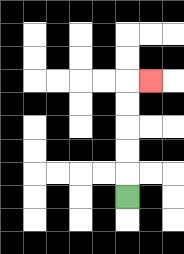{'start': '[5, 8]', 'end': '[6, 3]', 'path_directions': 'U,U,U,U,U,R', 'path_coordinates': '[[5, 8], [5, 7], [5, 6], [5, 5], [5, 4], [5, 3], [6, 3]]'}